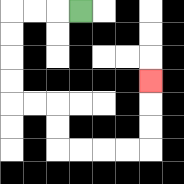{'start': '[3, 0]', 'end': '[6, 3]', 'path_directions': 'L,L,L,D,D,D,D,R,R,D,D,R,R,R,R,U,U,U', 'path_coordinates': '[[3, 0], [2, 0], [1, 0], [0, 0], [0, 1], [0, 2], [0, 3], [0, 4], [1, 4], [2, 4], [2, 5], [2, 6], [3, 6], [4, 6], [5, 6], [6, 6], [6, 5], [6, 4], [6, 3]]'}